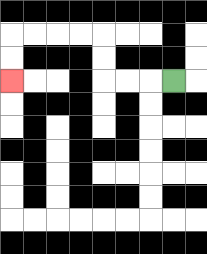{'start': '[7, 3]', 'end': '[0, 3]', 'path_directions': 'L,L,L,U,U,L,L,L,L,D,D', 'path_coordinates': '[[7, 3], [6, 3], [5, 3], [4, 3], [4, 2], [4, 1], [3, 1], [2, 1], [1, 1], [0, 1], [0, 2], [0, 3]]'}